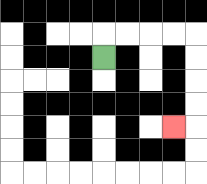{'start': '[4, 2]', 'end': '[7, 5]', 'path_directions': 'U,R,R,R,R,D,D,D,D,L', 'path_coordinates': '[[4, 2], [4, 1], [5, 1], [6, 1], [7, 1], [8, 1], [8, 2], [8, 3], [8, 4], [8, 5], [7, 5]]'}